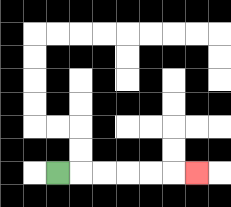{'start': '[2, 7]', 'end': '[8, 7]', 'path_directions': 'R,R,R,R,R,R', 'path_coordinates': '[[2, 7], [3, 7], [4, 7], [5, 7], [6, 7], [7, 7], [8, 7]]'}